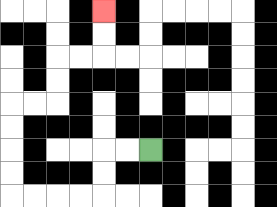{'start': '[6, 6]', 'end': '[4, 0]', 'path_directions': 'L,L,D,D,L,L,L,L,U,U,U,U,R,R,U,U,R,R,U,U', 'path_coordinates': '[[6, 6], [5, 6], [4, 6], [4, 7], [4, 8], [3, 8], [2, 8], [1, 8], [0, 8], [0, 7], [0, 6], [0, 5], [0, 4], [1, 4], [2, 4], [2, 3], [2, 2], [3, 2], [4, 2], [4, 1], [4, 0]]'}